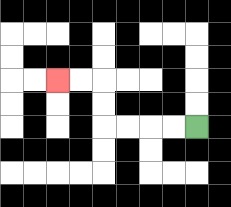{'start': '[8, 5]', 'end': '[2, 3]', 'path_directions': 'L,L,L,L,U,U,L,L', 'path_coordinates': '[[8, 5], [7, 5], [6, 5], [5, 5], [4, 5], [4, 4], [4, 3], [3, 3], [2, 3]]'}